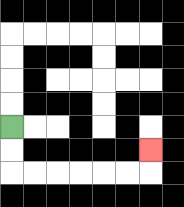{'start': '[0, 5]', 'end': '[6, 6]', 'path_directions': 'D,D,R,R,R,R,R,R,U', 'path_coordinates': '[[0, 5], [0, 6], [0, 7], [1, 7], [2, 7], [3, 7], [4, 7], [5, 7], [6, 7], [6, 6]]'}